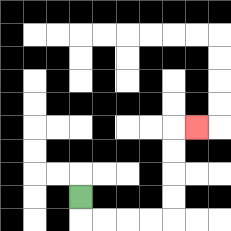{'start': '[3, 8]', 'end': '[8, 5]', 'path_directions': 'D,R,R,R,R,U,U,U,U,R', 'path_coordinates': '[[3, 8], [3, 9], [4, 9], [5, 9], [6, 9], [7, 9], [7, 8], [7, 7], [7, 6], [7, 5], [8, 5]]'}